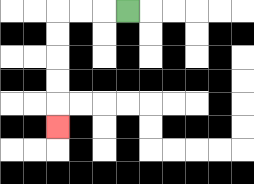{'start': '[5, 0]', 'end': '[2, 5]', 'path_directions': 'L,L,L,D,D,D,D,D', 'path_coordinates': '[[5, 0], [4, 0], [3, 0], [2, 0], [2, 1], [2, 2], [2, 3], [2, 4], [2, 5]]'}